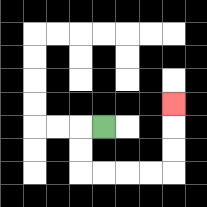{'start': '[4, 5]', 'end': '[7, 4]', 'path_directions': 'L,D,D,R,R,R,R,U,U,U', 'path_coordinates': '[[4, 5], [3, 5], [3, 6], [3, 7], [4, 7], [5, 7], [6, 7], [7, 7], [7, 6], [7, 5], [7, 4]]'}